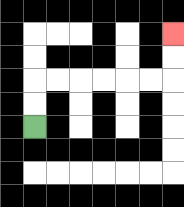{'start': '[1, 5]', 'end': '[7, 1]', 'path_directions': 'U,U,R,R,R,R,R,R,U,U', 'path_coordinates': '[[1, 5], [1, 4], [1, 3], [2, 3], [3, 3], [4, 3], [5, 3], [6, 3], [7, 3], [7, 2], [7, 1]]'}